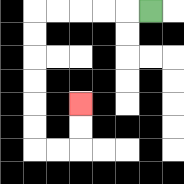{'start': '[6, 0]', 'end': '[3, 4]', 'path_directions': 'L,L,L,L,L,D,D,D,D,D,D,R,R,U,U', 'path_coordinates': '[[6, 0], [5, 0], [4, 0], [3, 0], [2, 0], [1, 0], [1, 1], [1, 2], [1, 3], [1, 4], [1, 5], [1, 6], [2, 6], [3, 6], [3, 5], [3, 4]]'}